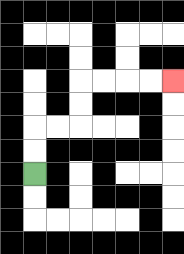{'start': '[1, 7]', 'end': '[7, 3]', 'path_directions': 'U,U,R,R,U,U,R,R,R,R', 'path_coordinates': '[[1, 7], [1, 6], [1, 5], [2, 5], [3, 5], [3, 4], [3, 3], [4, 3], [5, 3], [6, 3], [7, 3]]'}